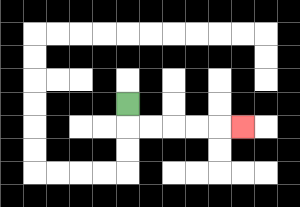{'start': '[5, 4]', 'end': '[10, 5]', 'path_directions': 'D,R,R,R,R,R', 'path_coordinates': '[[5, 4], [5, 5], [6, 5], [7, 5], [8, 5], [9, 5], [10, 5]]'}